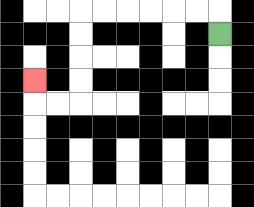{'start': '[9, 1]', 'end': '[1, 3]', 'path_directions': 'U,L,L,L,L,L,L,D,D,D,D,L,L,U', 'path_coordinates': '[[9, 1], [9, 0], [8, 0], [7, 0], [6, 0], [5, 0], [4, 0], [3, 0], [3, 1], [3, 2], [3, 3], [3, 4], [2, 4], [1, 4], [1, 3]]'}